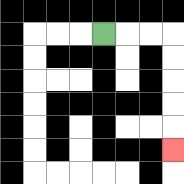{'start': '[4, 1]', 'end': '[7, 6]', 'path_directions': 'R,R,R,D,D,D,D,D', 'path_coordinates': '[[4, 1], [5, 1], [6, 1], [7, 1], [7, 2], [7, 3], [7, 4], [7, 5], [7, 6]]'}